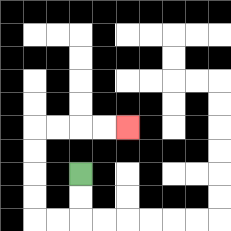{'start': '[3, 7]', 'end': '[5, 5]', 'path_directions': 'D,D,L,L,U,U,U,U,R,R,R,R', 'path_coordinates': '[[3, 7], [3, 8], [3, 9], [2, 9], [1, 9], [1, 8], [1, 7], [1, 6], [1, 5], [2, 5], [3, 5], [4, 5], [5, 5]]'}